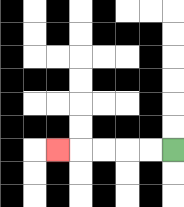{'start': '[7, 6]', 'end': '[2, 6]', 'path_directions': 'L,L,L,L,L', 'path_coordinates': '[[7, 6], [6, 6], [5, 6], [4, 6], [3, 6], [2, 6]]'}